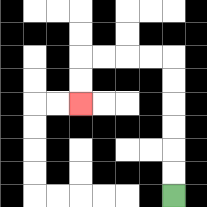{'start': '[7, 8]', 'end': '[3, 4]', 'path_directions': 'U,U,U,U,U,U,L,L,L,L,D,D', 'path_coordinates': '[[7, 8], [7, 7], [7, 6], [7, 5], [7, 4], [7, 3], [7, 2], [6, 2], [5, 2], [4, 2], [3, 2], [3, 3], [3, 4]]'}